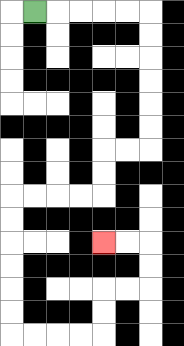{'start': '[1, 0]', 'end': '[4, 10]', 'path_directions': 'R,R,R,R,R,D,D,D,D,D,D,L,L,D,D,L,L,L,L,D,D,D,D,D,D,R,R,R,R,U,U,R,R,U,U,L,L', 'path_coordinates': '[[1, 0], [2, 0], [3, 0], [4, 0], [5, 0], [6, 0], [6, 1], [6, 2], [6, 3], [6, 4], [6, 5], [6, 6], [5, 6], [4, 6], [4, 7], [4, 8], [3, 8], [2, 8], [1, 8], [0, 8], [0, 9], [0, 10], [0, 11], [0, 12], [0, 13], [0, 14], [1, 14], [2, 14], [3, 14], [4, 14], [4, 13], [4, 12], [5, 12], [6, 12], [6, 11], [6, 10], [5, 10], [4, 10]]'}